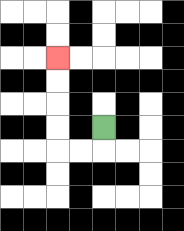{'start': '[4, 5]', 'end': '[2, 2]', 'path_directions': 'D,L,L,U,U,U,U', 'path_coordinates': '[[4, 5], [4, 6], [3, 6], [2, 6], [2, 5], [2, 4], [2, 3], [2, 2]]'}